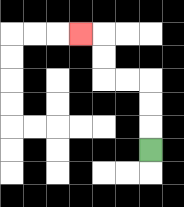{'start': '[6, 6]', 'end': '[3, 1]', 'path_directions': 'U,U,U,L,L,U,U,L', 'path_coordinates': '[[6, 6], [6, 5], [6, 4], [6, 3], [5, 3], [4, 3], [4, 2], [4, 1], [3, 1]]'}